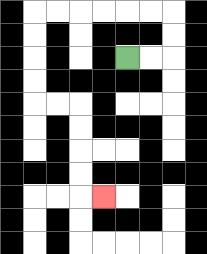{'start': '[5, 2]', 'end': '[4, 8]', 'path_directions': 'R,R,U,U,L,L,L,L,L,L,D,D,D,D,R,R,D,D,D,D,R', 'path_coordinates': '[[5, 2], [6, 2], [7, 2], [7, 1], [7, 0], [6, 0], [5, 0], [4, 0], [3, 0], [2, 0], [1, 0], [1, 1], [1, 2], [1, 3], [1, 4], [2, 4], [3, 4], [3, 5], [3, 6], [3, 7], [3, 8], [4, 8]]'}